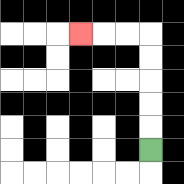{'start': '[6, 6]', 'end': '[3, 1]', 'path_directions': 'U,U,U,U,U,L,L,L', 'path_coordinates': '[[6, 6], [6, 5], [6, 4], [6, 3], [6, 2], [6, 1], [5, 1], [4, 1], [3, 1]]'}